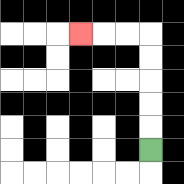{'start': '[6, 6]', 'end': '[3, 1]', 'path_directions': 'U,U,U,U,U,L,L,L', 'path_coordinates': '[[6, 6], [6, 5], [6, 4], [6, 3], [6, 2], [6, 1], [5, 1], [4, 1], [3, 1]]'}